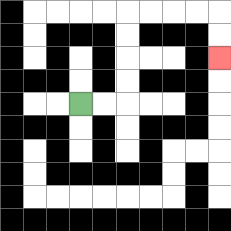{'start': '[3, 4]', 'end': '[9, 2]', 'path_directions': 'R,R,U,U,U,U,R,R,R,R,D,D', 'path_coordinates': '[[3, 4], [4, 4], [5, 4], [5, 3], [5, 2], [5, 1], [5, 0], [6, 0], [7, 0], [8, 0], [9, 0], [9, 1], [9, 2]]'}